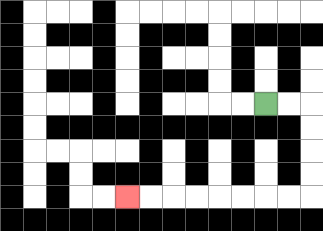{'start': '[11, 4]', 'end': '[5, 8]', 'path_directions': 'R,R,D,D,D,D,L,L,L,L,L,L,L,L', 'path_coordinates': '[[11, 4], [12, 4], [13, 4], [13, 5], [13, 6], [13, 7], [13, 8], [12, 8], [11, 8], [10, 8], [9, 8], [8, 8], [7, 8], [6, 8], [5, 8]]'}